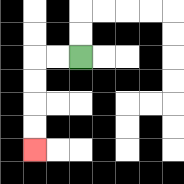{'start': '[3, 2]', 'end': '[1, 6]', 'path_directions': 'L,L,D,D,D,D', 'path_coordinates': '[[3, 2], [2, 2], [1, 2], [1, 3], [1, 4], [1, 5], [1, 6]]'}